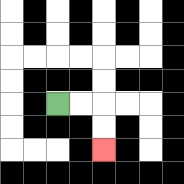{'start': '[2, 4]', 'end': '[4, 6]', 'path_directions': 'R,R,D,D', 'path_coordinates': '[[2, 4], [3, 4], [4, 4], [4, 5], [4, 6]]'}